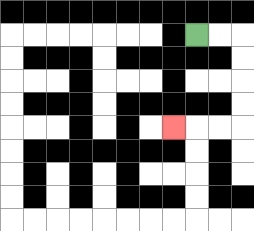{'start': '[8, 1]', 'end': '[7, 5]', 'path_directions': 'R,R,D,D,D,D,L,L,L', 'path_coordinates': '[[8, 1], [9, 1], [10, 1], [10, 2], [10, 3], [10, 4], [10, 5], [9, 5], [8, 5], [7, 5]]'}